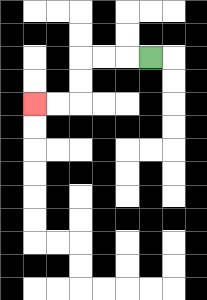{'start': '[6, 2]', 'end': '[1, 4]', 'path_directions': 'L,L,L,D,D,L,L', 'path_coordinates': '[[6, 2], [5, 2], [4, 2], [3, 2], [3, 3], [3, 4], [2, 4], [1, 4]]'}